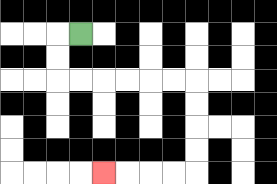{'start': '[3, 1]', 'end': '[4, 7]', 'path_directions': 'L,D,D,R,R,R,R,R,R,D,D,D,D,L,L,L,L', 'path_coordinates': '[[3, 1], [2, 1], [2, 2], [2, 3], [3, 3], [4, 3], [5, 3], [6, 3], [7, 3], [8, 3], [8, 4], [8, 5], [8, 6], [8, 7], [7, 7], [6, 7], [5, 7], [4, 7]]'}